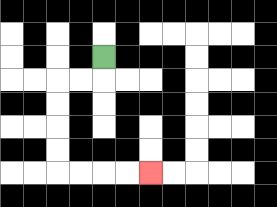{'start': '[4, 2]', 'end': '[6, 7]', 'path_directions': 'D,L,L,D,D,D,D,R,R,R,R', 'path_coordinates': '[[4, 2], [4, 3], [3, 3], [2, 3], [2, 4], [2, 5], [2, 6], [2, 7], [3, 7], [4, 7], [5, 7], [6, 7]]'}